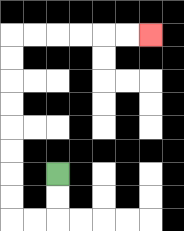{'start': '[2, 7]', 'end': '[6, 1]', 'path_directions': 'D,D,L,L,U,U,U,U,U,U,U,U,R,R,R,R,R,R', 'path_coordinates': '[[2, 7], [2, 8], [2, 9], [1, 9], [0, 9], [0, 8], [0, 7], [0, 6], [0, 5], [0, 4], [0, 3], [0, 2], [0, 1], [1, 1], [2, 1], [3, 1], [4, 1], [5, 1], [6, 1]]'}